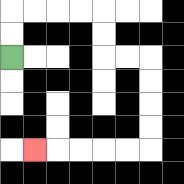{'start': '[0, 2]', 'end': '[1, 6]', 'path_directions': 'U,U,R,R,R,R,D,D,R,R,D,D,D,D,L,L,L,L,L', 'path_coordinates': '[[0, 2], [0, 1], [0, 0], [1, 0], [2, 0], [3, 0], [4, 0], [4, 1], [4, 2], [5, 2], [6, 2], [6, 3], [6, 4], [6, 5], [6, 6], [5, 6], [4, 6], [3, 6], [2, 6], [1, 6]]'}